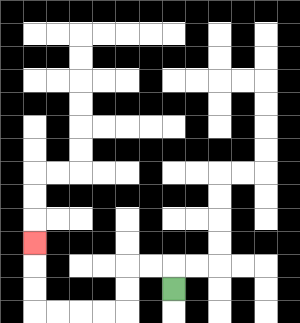{'start': '[7, 12]', 'end': '[1, 10]', 'path_directions': 'U,L,L,D,D,L,L,L,L,U,U,U', 'path_coordinates': '[[7, 12], [7, 11], [6, 11], [5, 11], [5, 12], [5, 13], [4, 13], [3, 13], [2, 13], [1, 13], [1, 12], [1, 11], [1, 10]]'}